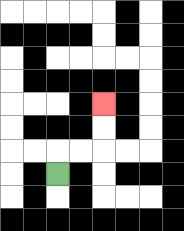{'start': '[2, 7]', 'end': '[4, 4]', 'path_directions': 'U,R,R,U,U', 'path_coordinates': '[[2, 7], [2, 6], [3, 6], [4, 6], [4, 5], [4, 4]]'}